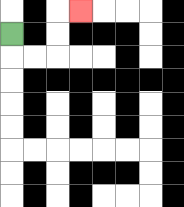{'start': '[0, 1]', 'end': '[3, 0]', 'path_directions': 'D,R,R,U,U,R', 'path_coordinates': '[[0, 1], [0, 2], [1, 2], [2, 2], [2, 1], [2, 0], [3, 0]]'}